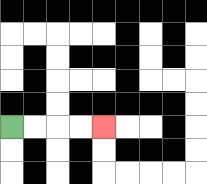{'start': '[0, 5]', 'end': '[4, 5]', 'path_directions': 'R,R,R,R', 'path_coordinates': '[[0, 5], [1, 5], [2, 5], [3, 5], [4, 5]]'}